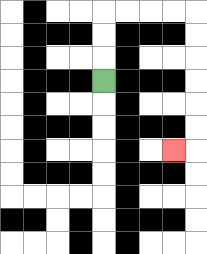{'start': '[4, 3]', 'end': '[7, 6]', 'path_directions': 'U,U,U,R,R,R,R,D,D,D,D,D,D,L', 'path_coordinates': '[[4, 3], [4, 2], [4, 1], [4, 0], [5, 0], [6, 0], [7, 0], [8, 0], [8, 1], [8, 2], [8, 3], [8, 4], [8, 5], [8, 6], [7, 6]]'}